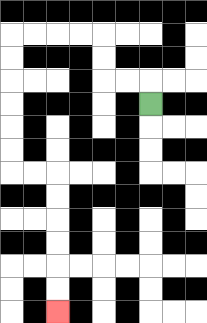{'start': '[6, 4]', 'end': '[2, 13]', 'path_directions': 'U,L,L,U,U,L,L,L,L,D,D,D,D,D,D,R,R,D,D,D,D,D,D', 'path_coordinates': '[[6, 4], [6, 3], [5, 3], [4, 3], [4, 2], [4, 1], [3, 1], [2, 1], [1, 1], [0, 1], [0, 2], [0, 3], [0, 4], [0, 5], [0, 6], [0, 7], [1, 7], [2, 7], [2, 8], [2, 9], [2, 10], [2, 11], [2, 12], [2, 13]]'}